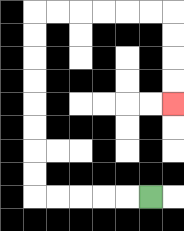{'start': '[6, 8]', 'end': '[7, 4]', 'path_directions': 'L,L,L,L,L,U,U,U,U,U,U,U,U,R,R,R,R,R,R,D,D,D,D', 'path_coordinates': '[[6, 8], [5, 8], [4, 8], [3, 8], [2, 8], [1, 8], [1, 7], [1, 6], [1, 5], [1, 4], [1, 3], [1, 2], [1, 1], [1, 0], [2, 0], [3, 0], [4, 0], [5, 0], [6, 0], [7, 0], [7, 1], [7, 2], [7, 3], [7, 4]]'}